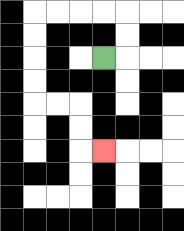{'start': '[4, 2]', 'end': '[4, 6]', 'path_directions': 'R,U,U,L,L,L,L,D,D,D,D,R,R,D,D,R', 'path_coordinates': '[[4, 2], [5, 2], [5, 1], [5, 0], [4, 0], [3, 0], [2, 0], [1, 0], [1, 1], [1, 2], [1, 3], [1, 4], [2, 4], [3, 4], [3, 5], [3, 6], [4, 6]]'}